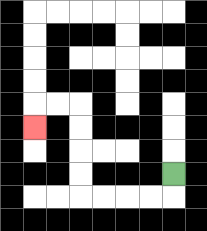{'start': '[7, 7]', 'end': '[1, 5]', 'path_directions': 'D,L,L,L,L,U,U,U,U,L,L,D', 'path_coordinates': '[[7, 7], [7, 8], [6, 8], [5, 8], [4, 8], [3, 8], [3, 7], [3, 6], [3, 5], [3, 4], [2, 4], [1, 4], [1, 5]]'}